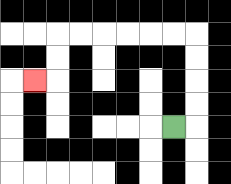{'start': '[7, 5]', 'end': '[1, 3]', 'path_directions': 'R,U,U,U,U,L,L,L,L,L,L,D,D,L', 'path_coordinates': '[[7, 5], [8, 5], [8, 4], [8, 3], [8, 2], [8, 1], [7, 1], [6, 1], [5, 1], [4, 1], [3, 1], [2, 1], [2, 2], [2, 3], [1, 3]]'}